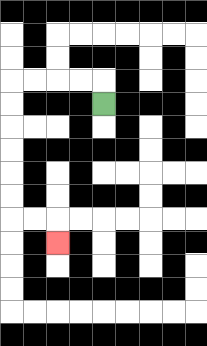{'start': '[4, 4]', 'end': '[2, 10]', 'path_directions': 'U,L,L,L,L,D,D,D,D,D,D,R,R,D', 'path_coordinates': '[[4, 4], [4, 3], [3, 3], [2, 3], [1, 3], [0, 3], [0, 4], [0, 5], [0, 6], [0, 7], [0, 8], [0, 9], [1, 9], [2, 9], [2, 10]]'}